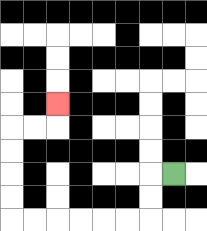{'start': '[7, 7]', 'end': '[2, 4]', 'path_directions': 'L,D,D,L,L,L,L,L,L,U,U,U,U,R,R,U', 'path_coordinates': '[[7, 7], [6, 7], [6, 8], [6, 9], [5, 9], [4, 9], [3, 9], [2, 9], [1, 9], [0, 9], [0, 8], [0, 7], [0, 6], [0, 5], [1, 5], [2, 5], [2, 4]]'}